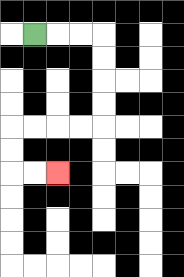{'start': '[1, 1]', 'end': '[2, 7]', 'path_directions': 'R,R,R,D,D,D,D,L,L,L,L,D,D,R,R', 'path_coordinates': '[[1, 1], [2, 1], [3, 1], [4, 1], [4, 2], [4, 3], [4, 4], [4, 5], [3, 5], [2, 5], [1, 5], [0, 5], [0, 6], [0, 7], [1, 7], [2, 7]]'}